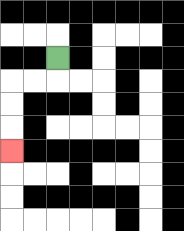{'start': '[2, 2]', 'end': '[0, 6]', 'path_directions': 'D,L,L,D,D,D', 'path_coordinates': '[[2, 2], [2, 3], [1, 3], [0, 3], [0, 4], [0, 5], [0, 6]]'}